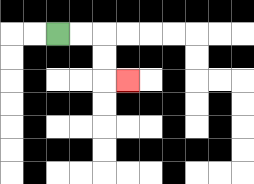{'start': '[2, 1]', 'end': '[5, 3]', 'path_directions': 'R,R,D,D,R', 'path_coordinates': '[[2, 1], [3, 1], [4, 1], [4, 2], [4, 3], [5, 3]]'}